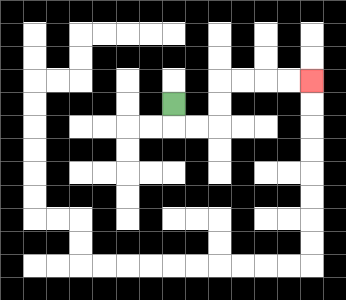{'start': '[7, 4]', 'end': '[13, 3]', 'path_directions': 'D,R,R,U,U,R,R,R,R', 'path_coordinates': '[[7, 4], [7, 5], [8, 5], [9, 5], [9, 4], [9, 3], [10, 3], [11, 3], [12, 3], [13, 3]]'}